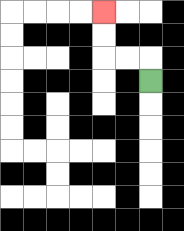{'start': '[6, 3]', 'end': '[4, 0]', 'path_directions': 'U,L,L,U,U', 'path_coordinates': '[[6, 3], [6, 2], [5, 2], [4, 2], [4, 1], [4, 0]]'}